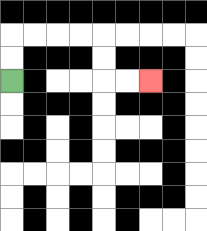{'start': '[0, 3]', 'end': '[6, 3]', 'path_directions': 'U,U,R,R,R,R,D,D,R,R', 'path_coordinates': '[[0, 3], [0, 2], [0, 1], [1, 1], [2, 1], [3, 1], [4, 1], [4, 2], [4, 3], [5, 3], [6, 3]]'}